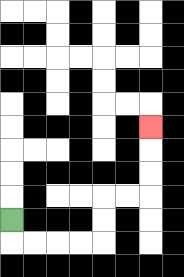{'start': '[0, 9]', 'end': '[6, 5]', 'path_directions': 'D,R,R,R,R,U,U,R,R,U,U,U', 'path_coordinates': '[[0, 9], [0, 10], [1, 10], [2, 10], [3, 10], [4, 10], [4, 9], [4, 8], [5, 8], [6, 8], [6, 7], [6, 6], [6, 5]]'}